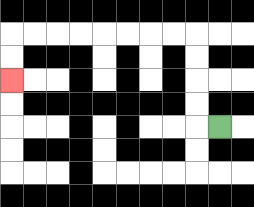{'start': '[9, 5]', 'end': '[0, 3]', 'path_directions': 'L,U,U,U,U,L,L,L,L,L,L,L,L,D,D', 'path_coordinates': '[[9, 5], [8, 5], [8, 4], [8, 3], [8, 2], [8, 1], [7, 1], [6, 1], [5, 1], [4, 1], [3, 1], [2, 1], [1, 1], [0, 1], [0, 2], [0, 3]]'}